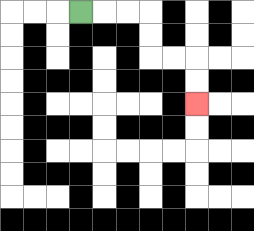{'start': '[3, 0]', 'end': '[8, 4]', 'path_directions': 'R,R,R,D,D,R,R,D,D', 'path_coordinates': '[[3, 0], [4, 0], [5, 0], [6, 0], [6, 1], [6, 2], [7, 2], [8, 2], [8, 3], [8, 4]]'}